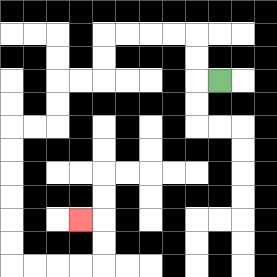{'start': '[9, 3]', 'end': '[3, 9]', 'path_directions': 'L,U,U,L,L,L,L,D,D,L,L,D,D,L,L,D,D,D,D,D,D,R,R,R,R,U,U,L', 'path_coordinates': '[[9, 3], [8, 3], [8, 2], [8, 1], [7, 1], [6, 1], [5, 1], [4, 1], [4, 2], [4, 3], [3, 3], [2, 3], [2, 4], [2, 5], [1, 5], [0, 5], [0, 6], [0, 7], [0, 8], [0, 9], [0, 10], [0, 11], [1, 11], [2, 11], [3, 11], [4, 11], [4, 10], [4, 9], [3, 9]]'}